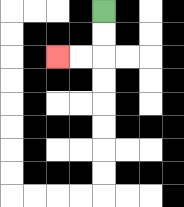{'start': '[4, 0]', 'end': '[2, 2]', 'path_directions': 'D,D,L,L', 'path_coordinates': '[[4, 0], [4, 1], [4, 2], [3, 2], [2, 2]]'}